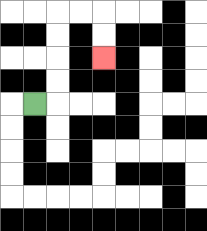{'start': '[1, 4]', 'end': '[4, 2]', 'path_directions': 'R,U,U,U,U,R,R,D,D', 'path_coordinates': '[[1, 4], [2, 4], [2, 3], [2, 2], [2, 1], [2, 0], [3, 0], [4, 0], [4, 1], [4, 2]]'}